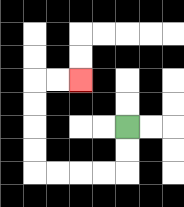{'start': '[5, 5]', 'end': '[3, 3]', 'path_directions': 'D,D,L,L,L,L,U,U,U,U,R,R', 'path_coordinates': '[[5, 5], [5, 6], [5, 7], [4, 7], [3, 7], [2, 7], [1, 7], [1, 6], [1, 5], [1, 4], [1, 3], [2, 3], [3, 3]]'}